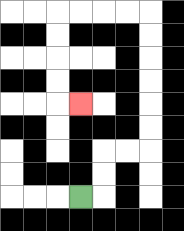{'start': '[3, 8]', 'end': '[3, 4]', 'path_directions': 'R,U,U,R,R,U,U,U,U,U,U,L,L,L,L,D,D,D,D,R', 'path_coordinates': '[[3, 8], [4, 8], [4, 7], [4, 6], [5, 6], [6, 6], [6, 5], [6, 4], [6, 3], [6, 2], [6, 1], [6, 0], [5, 0], [4, 0], [3, 0], [2, 0], [2, 1], [2, 2], [2, 3], [2, 4], [3, 4]]'}